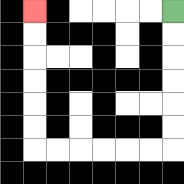{'start': '[7, 0]', 'end': '[1, 0]', 'path_directions': 'D,D,D,D,D,D,L,L,L,L,L,L,U,U,U,U,U,U', 'path_coordinates': '[[7, 0], [7, 1], [7, 2], [7, 3], [7, 4], [7, 5], [7, 6], [6, 6], [5, 6], [4, 6], [3, 6], [2, 6], [1, 6], [1, 5], [1, 4], [1, 3], [1, 2], [1, 1], [1, 0]]'}